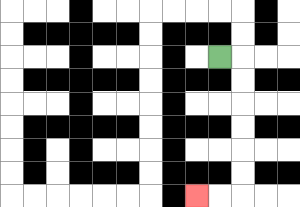{'start': '[9, 2]', 'end': '[8, 8]', 'path_directions': 'R,D,D,D,D,D,D,L,L', 'path_coordinates': '[[9, 2], [10, 2], [10, 3], [10, 4], [10, 5], [10, 6], [10, 7], [10, 8], [9, 8], [8, 8]]'}